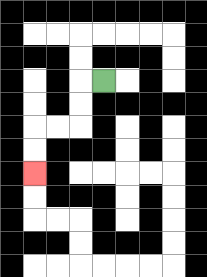{'start': '[4, 3]', 'end': '[1, 7]', 'path_directions': 'L,D,D,L,L,D,D', 'path_coordinates': '[[4, 3], [3, 3], [3, 4], [3, 5], [2, 5], [1, 5], [1, 6], [1, 7]]'}